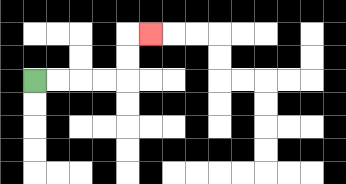{'start': '[1, 3]', 'end': '[6, 1]', 'path_directions': 'R,R,R,R,U,U,R', 'path_coordinates': '[[1, 3], [2, 3], [3, 3], [4, 3], [5, 3], [5, 2], [5, 1], [6, 1]]'}